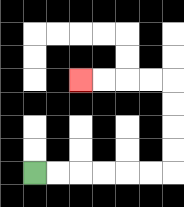{'start': '[1, 7]', 'end': '[3, 3]', 'path_directions': 'R,R,R,R,R,R,U,U,U,U,L,L,L,L', 'path_coordinates': '[[1, 7], [2, 7], [3, 7], [4, 7], [5, 7], [6, 7], [7, 7], [7, 6], [7, 5], [7, 4], [7, 3], [6, 3], [5, 3], [4, 3], [3, 3]]'}